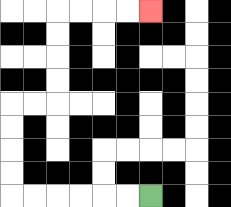{'start': '[6, 8]', 'end': '[6, 0]', 'path_directions': 'L,L,L,L,L,L,U,U,U,U,R,R,U,U,U,U,R,R,R,R', 'path_coordinates': '[[6, 8], [5, 8], [4, 8], [3, 8], [2, 8], [1, 8], [0, 8], [0, 7], [0, 6], [0, 5], [0, 4], [1, 4], [2, 4], [2, 3], [2, 2], [2, 1], [2, 0], [3, 0], [4, 0], [5, 0], [6, 0]]'}